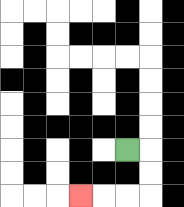{'start': '[5, 6]', 'end': '[3, 8]', 'path_directions': 'R,D,D,L,L,L', 'path_coordinates': '[[5, 6], [6, 6], [6, 7], [6, 8], [5, 8], [4, 8], [3, 8]]'}